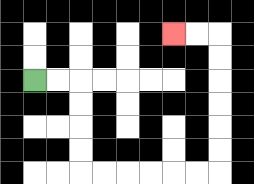{'start': '[1, 3]', 'end': '[7, 1]', 'path_directions': 'R,R,D,D,D,D,R,R,R,R,R,R,U,U,U,U,U,U,L,L', 'path_coordinates': '[[1, 3], [2, 3], [3, 3], [3, 4], [3, 5], [3, 6], [3, 7], [4, 7], [5, 7], [6, 7], [7, 7], [8, 7], [9, 7], [9, 6], [9, 5], [9, 4], [9, 3], [9, 2], [9, 1], [8, 1], [7, 1]]'}